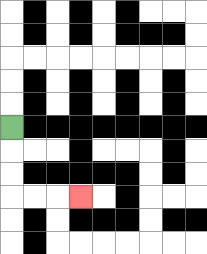{'start': '[0, 5]', 'end': '[3, 8]', 'path_directions': 'D,D,D,R,R,R', 'path_coordinates': '[[0, 5], [0, 6], [0, 7], [0, 8], [1, 8], [2, 8], [3, 8]]'}